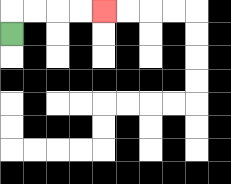{'start': '[0, 1]', 'end': '[4, 0]', 'path_directions': 'U,R,R,R,R', 'path_coordinates': '[[0, 1], [0, 0], [1, 0], [2, 0], [3, 0], [4, 0]]'}